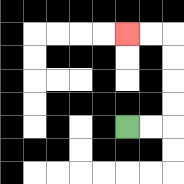{'start': '[5, 5]', 'end': '[5, 1]', 'path_directions': 'R,R,U,U,U,U,L,L', 'path_coordinates': '[[5, 5], [6, 5], [7, 5], [7, 4], [7, 3], [7, 2], [7, 1], [6, 1], [5, 1]]'}